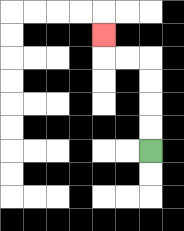{'start': '[6, 6]', 'end': '[4, 1]', 'path_directions': 'U,U,U,U,L,L,U', 'path_coordinates': '[[6, 6], [6, 5], [6, 4], [6, 3], [6, 2], [5, 2], [4, 2], [4, 1]]'}